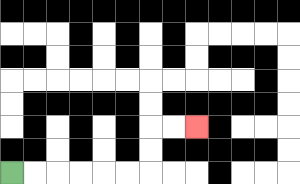{'start': '[0, 7]', 'end': '[8, 5]', 'path_directions': 'R,R,R,R,R,R,U,U,R,R', 'path_coordinates': '[[0, 7], [1, 7], [2, 7], [3, 7], [4, 7], [5, 7], [6, 7], [6, 6], [6, 5], [7, 5], [8, 5]]'}